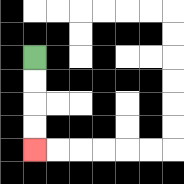{'start': '[1, 2]', 'end': '[1, 6]', 'path_directions': 'D,D,D,D', 'path_coordinates': '[[1, 2], [1, 3], [1, 4], [1, 5], [1, 6]]'}